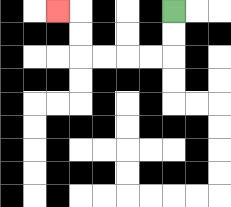{'start': '[7, 0]', 'end': '[2, 0]', 'path_directions': 'D,D,L,L,L,L,U,U,L', 'path_coordinates': '[[7, 0], [7, 1], [7, 2], [6, 2], [5, 2], [4, 2], [3, 2], [3, 1], [3, 0], [2, 0]]'}